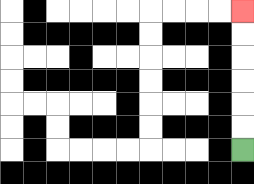{'start': '[10, 6]', 'end': '[10, 0]', 'path_directions': 'U,U,U,U,U,U', 'path_coordinates': '[[10, 6], [10, 5], [10, 4], [10, 3], [10, 2], [10, 1], [10, 0]]'}